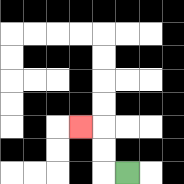{'start': '[5, 7]', 'end': '[3, 5]', 'path_directions': 'L,U,U,L', 'path_coordinates': '[[5, 7], [4, 7], [4, 6], [4, 5], [3, 5]]'}